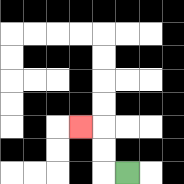{'start': '[5, 7]', 'end': '[3, 5]', 'path_directions': 'L,U,U,L', 'path_coordinates': '[[5, 7], [4, 7], [4, 6], [4, 5], [3, 5]]'}